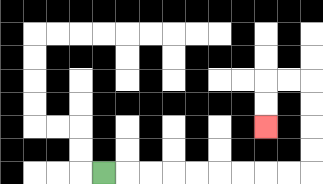{'start': '[4, 7]', 'end': '[11, 5]', 'path_directions': 'R,R,R,R,R,R,R,R,R,U,U,U,U,L,L,D,D', 'path_coordinates': '[[4, 7], [5, 7], [6, 7], [7, 7], [8, 7], [9, 7], [10, 7], [11, 7], [12, 7], [13, 7], [13, 6], [13, 5], [13, 4], [13, 3], [12, 3], [11, 3], [11, 4], [11, 5]]'}